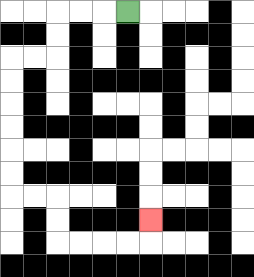{'start': '[5, 0]', 'end': '[6, 9]', 'path_directions': 'L,L,L,D,D,L,L,D,D,D,D,D,D,R,R,D,D,R,R,R,R,U', 'path_coordinates': '[[5, 0], [4, 0], [3, 0], [2, 0], [2, 1], [2, 2], [1, 2], [0, 2], [0, 3], [0, 4], [0, 5], [0, 6], [0, 7], [0, 8], [1, 8], [2, 8], [2, 9], [2, 10], [3, 10], [4, 10], [5, 10], [6, 10], [6, 9]]'}